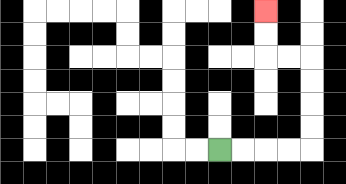{'start': '[9, 6]', 'end': '[11, 0]', 'path_directions': 'R,R,R,R,U,U,U,U,L,L,U,U', 'path_coordinates': '[[9, 6], [10, 6], [11, 6], [12, 6], [13, 6], [13, 5], [13, 4], [13, 3], [13, 2], [12, 2], [11, 2], [11, 1], [11, 0]]'}